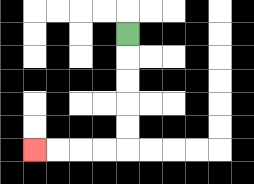{'start': '[5, 1]', 'end': '[1, 6]', 'path_directions': 'D,D,D,D,D,L,L,L,L', 'path_coordinates': '[[5, 1], [5, 2], [5, 3], [5, 4], [5, 5], [5, 6], [4, 6], [3, 6], [2, 6], [1, 6]]'}